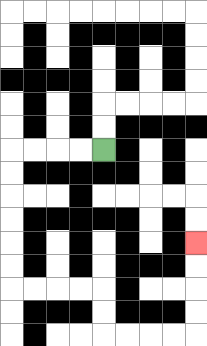{'start': '[4, 6]', 'end': '[8, 10]', 'path_directions': 'L,L,L,L,D,D,D,D,D,D,R,R,R,R,D,D,R,R,R,R,U,U,U,U', 'path_coordinates': '[[4, 6], [3, 6], [2, 6], [1, 6], [0, 6], [0, 7], [0, 8], [0, 9], [0, 10], [0, 11], [0, 12], [1, 12], [2, 12], [3, 12], [4, 12], [4, 13], [4, 14], [5, 14], [6, 14], [7, 14], [8, 14], [8, 13], [8, 12], [8, 11], [8, 10]]'}